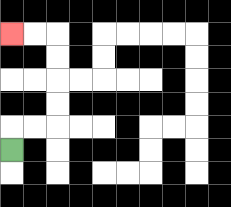{'start': '[0, 6]', 'end': '[0, 1]', 'path_directions': 'U,R,R,U,U,U,U,L,L', 'path_coordinates': '[[0, 6], [0, 5], [1, 5], [2, 5], [2, 4], [2, 3], [2, 2], [2, 1], [1, 1], [0, 1]]'}